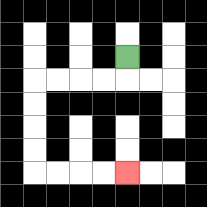{'start': '[5, 2]', 'end': '[5, 7]', 'path_directions': 'D,L,L,L,L,D,D,D,D,R,R,R,R', 'path_coordinates': '[[5, 2], [5, 3], [4, 3], [3, 3], [2, 3], [1, 3], [1, 4], [1, 5], [1, 6], [1, 7], [2, 7], [3, 7], [4, 7], [5, 7]]'}